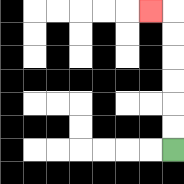{'start': '[7, 6]', 'end': '[6, 0]', 'path_directions': 'U,U,U,U,U,U,L', 'path_coordinates': '[[7, 6], [7, 5], [7, 4], [7, 3], [7, 2], [7, 1], [7, 0], [6, 0]]'}